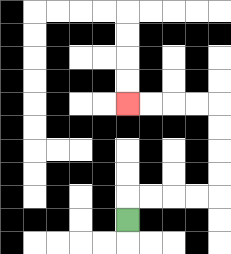{'start': '[5, 9]', 'end': '[5, 4]', 'path_directions': 'U,R,R,R,R,U,U,U,U,L,L,L,L', 'path_coordinates': '[[5, 9], [5, 8], [6, 8], [7, 8], [8, 8], [9, 8], [9, 7], [9, 6], [9, 5], [9, 4], [8, 4], [7, 4], [6, 4], [5, 4]]'}